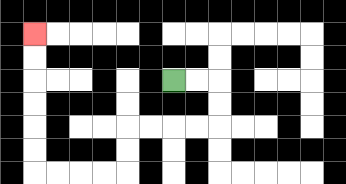{'start': '[7, 3]', 'end': '[1, 1]', 'path_directions': 'R,R,D,D,L,L,L,L,D,D,L,L,L,L,U,U,U,U,U,U', 'path_coordinates': '[[7, 3], [8, 3], [9, 3], [9, 4], [9, 5], [8, 5], [7, 5], [6, 5], [5, 5], [5, 6], [5, 7], [4, 7], [3, 7], [2, 7], [1, 7], [1, 6], [1, 5], [1, 4], [1, 3], [1, 2], [1, 1]]'}